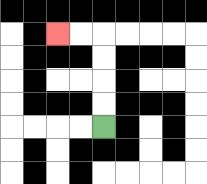{'start': '[4, 5]', 'end': '[2, 1]', 'path_directions': 'U,U,U,U,L,L', 'path_coordinates': '[[4, 5], [4, 4], [4, 3], [4, 2], [4, 1], [3, 1], [2, 1]]'}